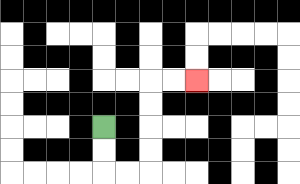{'start': '[4, 5]', 'end': '[8, 3]', 'path_directions': 'D,D,R,R,U,U,U,U,R,R', 'path_coordinates': '[[4, 5], [4, 6], [4, 7], [5, 7], [6, 7], [6, 6], [6, 5], [6, 4], [6, 3], [7, 3], [8, 3]]'}